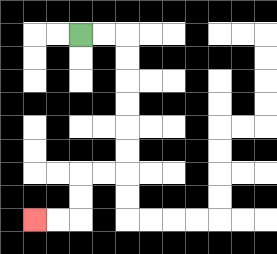{'start': '[3, 1]', 'end': '[1, 9]', 'path_directions': 'R,R,D,D,D,D,D,D,L,L,D,D,L,L', 'path_coordinates': '[[3, 1], [4, 1], [5, 1], [5, 2], [5, 3], [5, 4], [5, 5], [5, 6], [5, 7], [4, 7], [3, 7], [3, 8], [3, 9], [2, 9], [1, 9]]'}